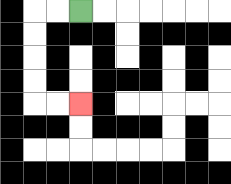{'start': '[3, 0]', 'end': '[3, 4]', 'path_directions': 'L,L,D,D,D,D,R,R', 'path_coordinates': '[[3, 0], [2, 0], [1, 0], [1, 1], [1, 2], [1, 3], [1, 4], [2, 4], [3, 4]]'}